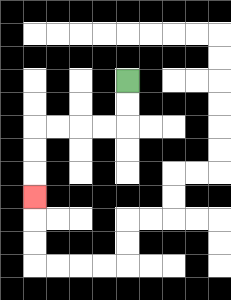{'start': '[5, 3]', 'end': '[1, 8]', 'path_directions': 'D,D,L,L,L,L,D,D,D', 'path_coordinates': '[[5, 3], [5, 4], [5, 5], [4, 5], [3, 5], [2, 5], [1, 5], [1, 6], [1, 7], [1, 8]]'}